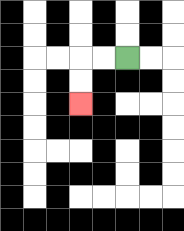{'start': '[5, 2]', 'end': '[3, 4]', 'path_directions': 'L,L,D,D', 'path_coordinates': '[[5, 2], [4, 2], [3, 2], [3, 3], [3, 4]]'}